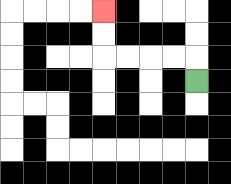{'start': '[8, 3]', 'end': '[4, 0]', 'path_directions': 'U,L,L,L,L,U,U', 'path_coordinates': '[[8, 3], [8, 2], [7, 2], [6, 2], [5, 2], [4, 2], [4, 1], [4, 0]]'}